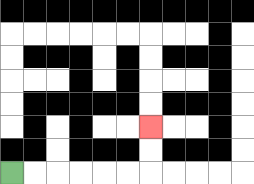{'start': '[0, 7]', 'end': '[6, 5]', 'path_directions': 'R,R,R,R,R,R,U,U', 'path_coordinates': '[[0, 7], [1, 7], [2, 7], [3, 7], [4, 7], [5, 7], [6, 7], [6, 6], [6, 5]]'}